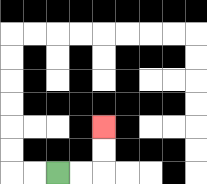{'start': '[2, 7]', 'end': '[4, 5]', 'path_directions': 'R,R,U,U', 'path_coordinates': '[[2, 7], [3, 7], [4, 7], [4, 6], [4, 5]]'}